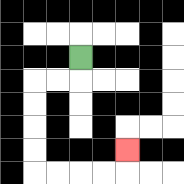{'start': '[3, 2]', 'end': '[5, 6]', 'path_directions': 'D,L,L,D,D,D,D,R,R,R,R,U', 'path_coordinates': '[[3, 2], [3, 3], [2, 3], [1, 3], [1, 4], [1, 5], [1, 6], [1, 7], [2, 7], [3, 7], [4, 7], [5, 7], [5, 6]]'}